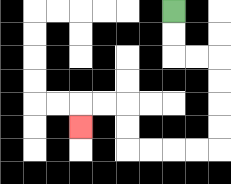{'start': '[7, 0]', 'end': '[3, 5]', 'path_directions': 'D,D,R,R,D,D,D,D,L,L,L,L,U,U,L,L,D', 'path_coordinates': '[[7, 0], [7, 1], [7, 2], [8, 2], [9, 2], [9, 3], [9, 4], [9, 5], [9, 6], [8, 6], [7, 6], [6, 6], [5, 6], [5, 5], [5, 4], [4, 4], [3, 4], [3, 5]]'}